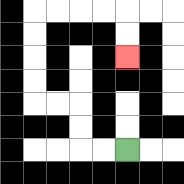{'start': '[5, 6]', 'end': '[5, 2]', 'path_directions': 'L,L,U,U,L,L,U,U,U,U,R,R,R,R,D,D', 'path_coordinates': '[[5, 6], [4, 6], [3, 6], [3, 5], [3, 4], [2, 4], [1, 4], [1, 3], [1, 2], [1, 1], [1, 0], [2, 0], [3, 0], [4, 0], [5, 0], [5, 1], [5, 2]]'}